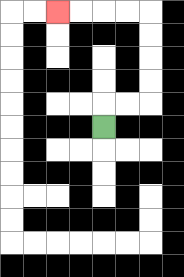{'start': '[4, 5]', 'end': '[2, 0]', 'path_directions': 'U,R,R,U,U,U,U,L,L,L,L', 'path_coordinates': '[[4, 5], [4, 4], [5, 4], [6, 4], [6, 3], [6, 2], [6, 1], [6, 0], [5, 0], [4, 0], [3, 0], [2, 0]]'}